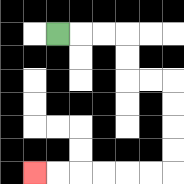{'start': '[2, 1]', 'end': '[1, 7]', 'path_directions': 'R,R,R,D,D,R,R,D,D,D,D,L,L,L,L,L,L', 'path_coordinates': '[[2, 1], [3, 1], [4, 1], [5, 1], [5, 2], [5, 3], [6, 3], [7, 3], [7, 4], [7, 5], [7, 6], [7, 7], [6, 7], [5, 7], [4, 7], [3, 7], [2, 7], [1, 7]]'}